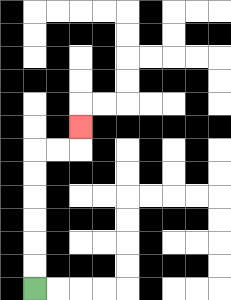{'start': '[1, 12]', 'end': '[3, 5]', 'path_directions': 'U,U,U,U,U,U,R,R,U', 'path_coordinates': '[[1, 12], [1, 11], [1, 10], [1, 9], [1, 8], [1, 7], [1, 6], [2, 6], [3, 6], [3, 5]]'}